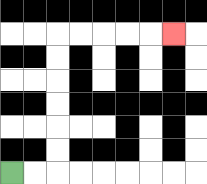{'start': '[0, 7]', 'end': '[7, 1]', 'path_directions': 'R,R,U,U,U,U,U,U,R,R,R,R,R', 'path_coordinates': '[[0, 7], [1, 7], [2, 7], [2, 6], [2, 5], [2, 4], [2, 3], [2, 2], [2, 1], [3, 1], [4, 1], [5, 1], [6, 1], [7, 1]]'}